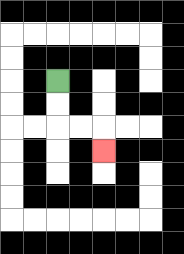{'start': '[2, 3]', 'end': '[4, 6]', 'path_directions': 'D,D,R,R,D', 'path_coordinates': '[[2, 3], [2, 4], [2, 5], [3, 5], [4, 5], [4, 6]]'}